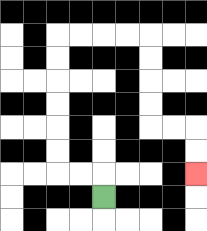{'start': '[4, 8]', 'end': '[8, 7]', 'path_directions': 'U,L,L,U,U,U,U,U,U,R,R,R,R,D,D,D,D,R,R,D,D', 'path_coordinates': '[[4, 8], [4, 7], [3, 7], [2, 7], [2, 6], [2, 5], [2, 4], [2, 3], [2, 2], [2, 1], [3, 1], [4, 1], [5, 1], [6, 1], [6, 2], [6, 3], [6, 4], [6, 5], [7, 5], [8, 5], [8, 6], [8, 7]]'}